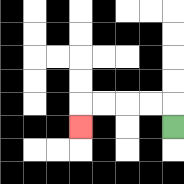{'start': '[7, 5]', 'end': '[3, 5]', 'path_directions': 'U,L,L,L,L,D', 'path_coordinates': '[[7, 5], [7, 4], [6, 4], [5, 4], [4, 4], [3, 4], [3, 5]]'}